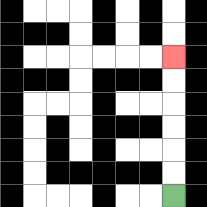{'start': '[7, 8]', 'end': '[7, 2]', 'path_directions': 'U,U,U,U,U,U', 'path_coordinates': '[[7, 8], [7, 7], [7, 6], [7, 5], [7, 4], [7, 3], [7, 2]]'}